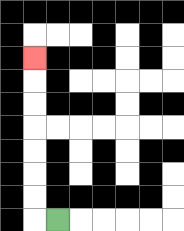{'start': '[2, 9]', 'end': '[1, 2]', 'path_directions': 'L,U,U,U,U,U,U,U', 'path_coordinates': '[[2, 9], [1, 9], [1, 8], [1, 7], [1, 6], [1, 5], [1, 4], [1, 3], [1, 2]]'}